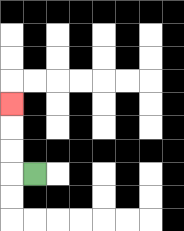{'start': '[1, 7]', 'end': '[0, 4]', 'path_directions': 'L,U,U,U', 'path_coordinates': '[[1, 7], [0, 7], [0, 6], [0, 5], [0, 4]]'}